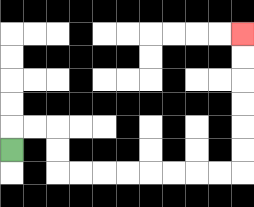{'start': '[0, 6]', 'end': '[10, 1]', 'path_directions': 'U,R,R,D,D,R,R,R,R,R,R,R,R,U,U,U,U,U,U', 'path_coordinates': '[[0, 6], [0, 5], [1, 5], [2, 5], [2, 6], [2, 7], [3, 7], [4, 7], [5, 7], [6, 7], [7, 7], [8, 7], [9, 7], [10, 7], [10, 6], [10, 5], [10, 4], [10, 3], [10, 2], [10, 1]]'}